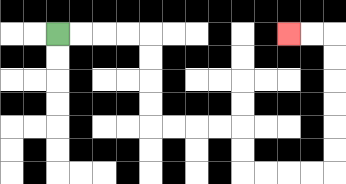{'start': '[2, 1]', 'end': '[12, 1]', 'path_directions': 'R,R,R,R,D,D,D,D,R,R,R,R,D,D,R,R,R,R,U,U,U,U,U,U,L,L', 'path_coordinates': '[[2, 1], [3, 1], [4, 1], [5, 1], [6, 1], [6, 2], [6, 3], [6, 4], [6, 5], [7, 5], [8, 5], [9, 5], [10, 5], [10, 6], [10, 7], [11, 7], [12, 7], [13, 7], [14, 7], [14, 6], [14, 5], [14, 4], [14, 3], [14, 2], [14, 1], [13, 1], [12, 1]]'}